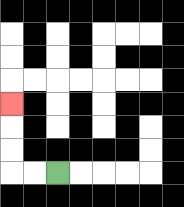{'start': '[2, 7]', 'end': '[0, 4]', 'path_directions': 'L,L,U,U,U', 'path_coordinates': '[[2, 7], [1, 7], [0, 7], [0, 6], [0, 5], [0, 4]]'}